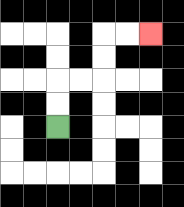{'start': '[2, 5]', 'end': '[6, 1]', 'path_directions': 'U,U,R,R,U,U,R,R', 'path_coordinates': '[[2, 5], [2, 4], [2, 3], [3, 3], [4, 3], [4, 2], [4, 1], [5, 1], [6, 1]]'}